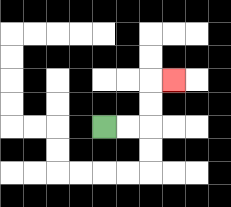{'start': '[4, 5]', 'end': '[7, 3]', 'path_directions': 'R,R,U,U,R', 'path_coordinates': '[[4, 5], [5, 5], [6, 5], [6, 4], [6, 3], [7, 3]]'}